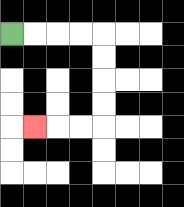{'start': '[0, 1]', 'end': '[1, 5]', 'path_directions': 'R,R,R,R,D,D,D,D,L,L,L', 'path_coordinates': '[[0, 1], [1, 1], [2, 1], [3, 1], [4, 1], [4, 2], [4, 3], [4, 4], [4, 5], [3, 5], [2, 5], [1, 5]]'}